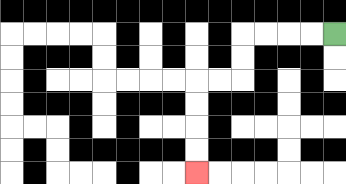{'start': '[14, 1]', 'end': '[8, 7]', 'path_directions': 'L,L,L,L,D,D,L,L,D,D,D,D', 'path_coordinates': '[[14, 1], [13, 1], [12, 1], [11, 1], [10, 1], [10, 2], [10, 3], [9, 3], [8, 3], [8, 4], [8, 5], [8, 6], [8, 7]]'}